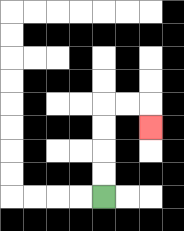{'start': '[4, 8]', 'end': '[6, 5]', 'path_directions': 'U,U,U,U,R,R,D', 'path_coordinates': '[[4, 8], [4, 7], [4, 6], [4, 5], [4, 4], [5, 4], [6, 4], [6, 5]]'}